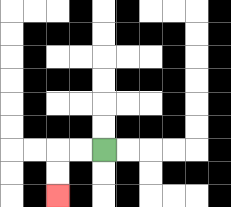{'start': '[4, 6]', 'end': '[2, 8]', 'path_directions': 'L,L,D,D', 'path_coordinates': '[[4, 6], [3, 6], [2, 6], [2, 7], [2, 8]]'}